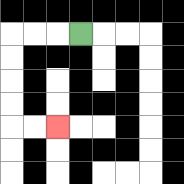{'start': '[3, 1]', 'end': '[2, 5]', 'path_directions': 'L,L,L,D,D,D,D,R,R', 'path_coordinates': '[[3, 1], [2, 1], [1, 1], [0, 1], [0, 2], [0, 3], [0, 4], [0, 5], [1, 5], [2, 5]]'}